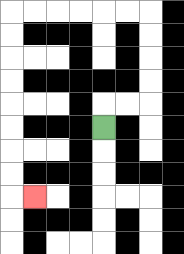{'start': '[4, 5]', 'end': '[1, 8]', 'path_directions': 'U,R,R,U,U,U,U,L,L,L,L,L,L,D,D,D,D,D,D,D,D,R', 'path_coordinates': '[[4, 5], [4, 4], [5, 4], [6, 4], [6, 3], [6, 2], [6, 1], [6, 0], [5, 0], [4, 0], [3, 0], [2, 0], [1, 0], [0, 0], [0, 1], [0, 2], [0, 3], [0, 4], [0, 5], [0, 6], [0, 7], [0, 8], [1, 8]]'}